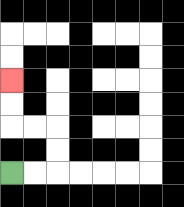{'start': '[0, 7]', 'end': '[0, 3]', 'path_directions': 'R,R,U,U,L,L,U,U', 'path_coordinates': '[[0, 7], [1, 7], [2, 7], [2, 6], [2, 5], [1, 5], [0, 5], [0, 4], [0, 3]]'}